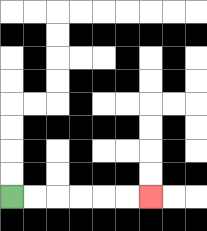{'start': '[0, 8]', 'end': '[6, 8]', 'path_directions': 'R,R,R,R,R,R', 'path_coordinates': '[[0, 8], [1, 8], [2, 8], [3, 8], [4, 8], [5, 8], [6, 8]]'}